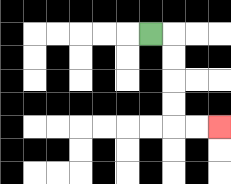{'start': '[6, 1]', 'end': '[9, 5]', 'path_directions': 'R,D,D,D,D,R,R', 'path_coordinates': '[[6, 1], [7, 1], [7, 2], [7, 3], [7, 4], [7, 5], [8, 5], [9, 5]]'}